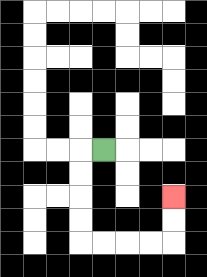{'start': '[4, 6]', 'end': '[7, 8]', 'path_directions': 'L,D,D,D,D,R,R,R,R,U,U', 'path_coordinates': '[[4, 6], [3, 6], [3, 7], [3, 8], [3, 9], [3, 10], [4, 10], [5, 10], [6, 10], [7, 10], [7, 9], [7, 8]]'}